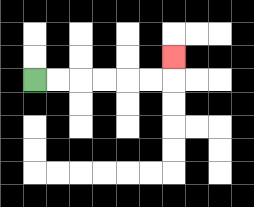{'start': '[1, 3]', 'end': '[7, 2]', 'path_directions': 'R,R,R,R,R,R,U', 'path_coordinates': '[[1, 3], [2, 3], [3, 3], [4, 3], [5, 3], [6, 3], [7, 3], [7, 2]]'}